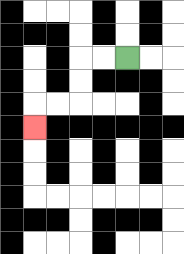{'start': '[5, 2]', 'end': '[1, 5]', 'path_directions': 'L,L,D,D,L,L,D', 'path_coordinates': '[[5, 2], [4, 2], [3, 2], [3, 3], [3, 4], [2, 4], [1, 4], [1, 5]]'}